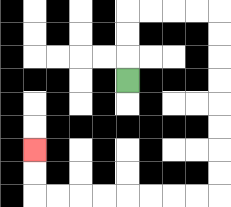{'start': '[5, 3]', 'end': '[1, 6]', 'path_directions': 'U,U,U,R,R,R,R,D,D,D,D,D,D,D,D,L,L,L,L,L,L,L,L,U,U', 'path_coordinates': '[[5, 3], [5, 2], [5, 1], [5, 0], [6, 0], [7, 0], [8, 0], [9, 0], [9, 1], [9, 2], [9, 3], [9, 4], [9, 5], [9, 6], [9, 7], [9, 8], [8, 8], [7, 8], [6, 8], [5, 8], [4, 8], [3, 8], [2, 8], [1, 8], [1, 7], [1, 6]]'}